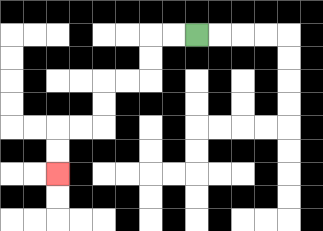{'start': '[8, 1]', 'end': '[2, 7]', 'path_directions': 'L,L,D,D,L,L,D,D,L,L,D,D', 'path_coordinates': '[[8, 1], [7, 1], [6, 1], [6, 2], [6, 3], [5, 3], [4, 3], [4, 4], [4, 5], [3, 5], [2, 5], [2, 6], [2, 7]]'}